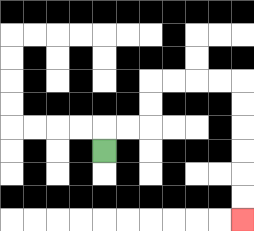{'start': '[4, 6]', 'end': '[10, 9]', 'path_directions': 'U,R,R,U,U,R,R,R,R,D,D,D,D,D,D', 'path_coordinates': '[[4, 6], [4, 5], [5, 5], [6, 5], [6, 4], [6, 3], [7, 3], [8, 3], [9, 3], [10, 3], [10, 4], [10, 5], [10, 6], [10, 7], [10, 8], [10, 9]]'}